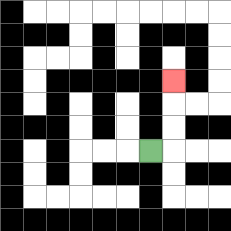{'start': '[6, 6]', 'end': '[7, 3]', 'path_directions': 'R,U,U,U', 'path_coordinates': '[[6, 6], [7, 6], [7, 5], [7, 4], [7, 3]]'}